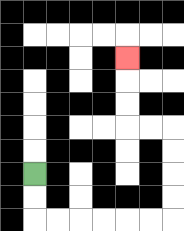{'start': '[1, 7]', 'end': '[5, 2]', 'path_directions': 'D,D,R,R,R,R,R,R,U,U,U,U,L,L,U,U,U', 'path_coordinates': '[[1, 7], [1, 8], [1, 9], [2, 9], [3, 9], [4, 9], [5, 9], [6, 9], [7, 9], [7, 8], [7, 7], [7, 6], [7, 5], [6, 5], [5, 5], [5, 4], [5, 3], [5, 2]]'}